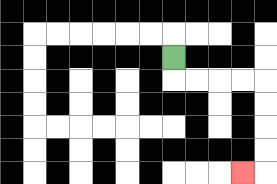{'start': '[7, 2]', 'end': '[10, 7]', 'path_directions': 'D,R,R,R,R,D,D,D,D,L', 'path_coordinates': '[[7, 2], [7, 3], [8, 3], [9, 3], [10, 3], [11, 3], [11, 4], [11, 5], [11, 6], [11, 7], [10, 7]]'}